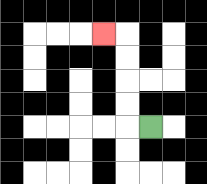{'start': '[6, 5]', 'end': '[4, 1]', 'path_directions': 'L,U,U,U,U,L', 'path_coordinates': '[[6, 5], [5, 5], [5, 4], [5, 3], [5, 2], [5, 1], [4, 1]]'}